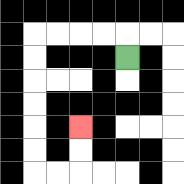{'start': '[5, 2]', 'end': '[3, 5]', 'path_directions': 'U,L,L,L,L,D,D,D,D,D,D,R,R,U,U', 'path_coordinates': '[[5, 2], [5, 1], [4, 1], [3, 1], [2, 1], [1, 1], [1, 2], [1, 3], [1, 4], [1, 5], [1, 6], [1, 7], [2, 7], [3, 7], [3, 6], [3, 5]]'}